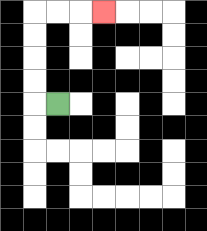{'start': '[2, 4]', 'end': '[4, 0]', 'path_directions': 'L,U,U,U,U,R,R,R', 'path_coordinates': '[[2, 4], [1, 4], [1, 3], [1, 2], [1, 1], [1, 0], [2, 0], [3, 0], [4, 0]]'}